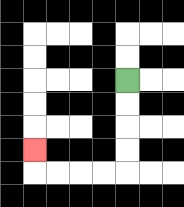{'start': '[5, 3]', 'end': '[1, 6]', 'path_directions': 'D,D,D,D,L,L,L,L,U', 'path_coordinates': '[[5, 3], [5, 4], [5, 5], [5, 6], [5, 7], [4, 7], [3, 7], [2, 7], [1, 7], [1, 6]]'}